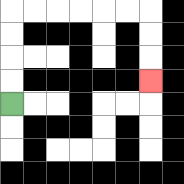{'start': '[0, 4]', 'end': '[6, 3]', 'path_directions': 'U,U,U,U,R,R,R,R,R,R,D,D,D', 'path_coordinates': '[[0, 4], [0, 3], [0, 2], [0, 1], [0, 0], [1, 0], [2, 0], [3, 0], [4, 0], [5, 0], [6, 0], [6, 1], [6, 2], [6, 3]]'}